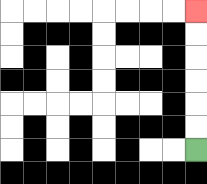{'start': '[8, 6]', 'end': '[8, 0]', 'path_directions': 'U,U,U,U,U,U', 'path_coordinates': '[[8, 6], [8, 5], [8, 4], [8, 3], [8, 2], [8, 1], [8, 0]]'}